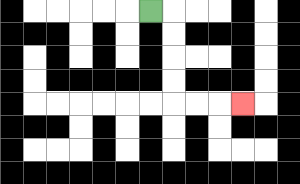{'start': '[6, 0]', 'end': '[10, 4]', 'path_directions': 'R,D,D,D,D,R,R,R', 'path_coordinates': '[[6, 0], [7, 0], [7, 1], [7, 2], [7, 3], [7, 4], [8, 4], [9, 4], [10, 4]]'}